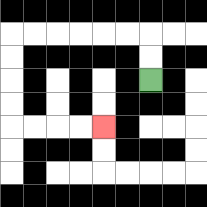{'start': '[6, 3]', 'end': '[4, 5]', 'path_directions': 'U,U,L,L,L,L,L,L,D,D,D,D,R,R,R,R', 'path_coordinates': '[[6, 3], [6, 2], [6, 1], [5, 1], [4, 1], [3, 1], [2, 1], [1, 1], [0, 1], [0, 2], [0, 3], [0, 4], [0, 5], [1, 5], [2, 5], [3, 5], [4, 5]]'}